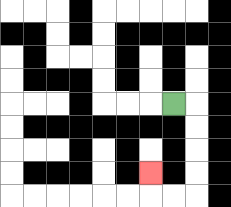{'start': '[7, 4]', 'end': '[6, 7]', 'path_directions': 'R,D,D,D,D,L,L,U', 'path_coordinates': '[[7, 4], [8, 4], [8, 5], [8, 6], [8, 7], [8, 8], [7, 8], [6, 8], [6, 7]]'}